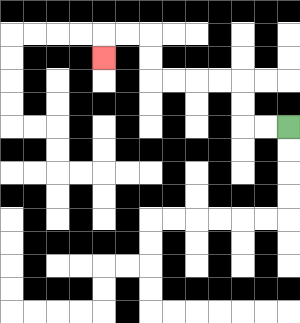{'start': '[12, 5]', 'end': '[4, 2]', 'path_directions': 'L,L,U,U,L,L,L,L,U,U,L,L,D', 'path_coordinates': '[[12, 5], [11, 5], [10, 5], [10, 4], [10, 3], [9, 3], [8, 3], [7, 3], [6, 3], [6, 2], [6, 1], [5, 1], [4, 1], [4, 2]]'}